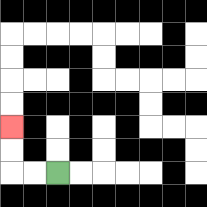{'start': '[2, 7]', 'end': '[0, 5]', 'path_directions': 'L,L,U,U', 'path_coordinates': '[[2, 7], [1, 7], [0, 7], [0, 6], [0, 5]]'}